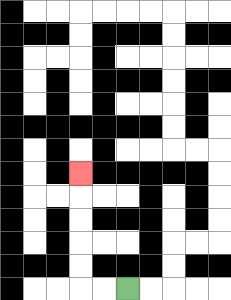{'start': '[5, 12]', 'end': '[3, 7]', 'path_directions': 'L,L,U,U,U,U,U', 'path_coordinates': '[[5, 12], [4, 12], [3, 12], [3, 11], [3, 10], [3, 9], [3, 8], [3, 7]]'}